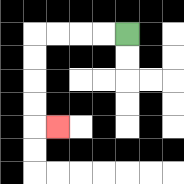{'start': '[5, 1]', 'end': '[2, 5]', 'path_directions': 'L,L,L,L,D,D,D,D,R', 'path_coordinates': '[[5, 1], [4, 1], [3, 1], [2, 1], [1, 1], [1, 2], [1, 3], [1, 4], [1, 5], [2, 5]]'}